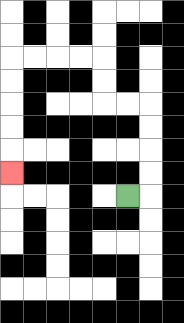{'start': '[5, 8]', 'end': '[0, 7]', 'path_directions': 'R,U,U,U,U,L,L,U,U,L,L,L,L,D,D,D,D,D', 'path_coordinates': '[[5, 8], [6, 8], [6, 7], [6, 6], [6, 5], [6, 4], [5, 4], [4, 4], [4, 3], [4, 2], [3, 2], [2, 2], [1, 2], [0, 2], [0, 3], [0, 4], [0, 5], [0, 6], [0, 7]]'}